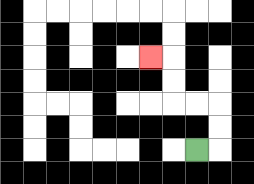{'start': '[8, 6]', 'end': '[6, 2]', 'path_directions': 'R,U,U,L,L,U,U,L', 'path_coordinates': '[[8, 6], [9, 6], [9, 5], [9, 4], [8, 4], [7, 4], [7, 3], [7, 2], [6, 2]]'}